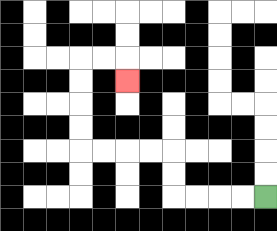{'start': '[11, 8]', 'end': '[5, 3]', 'path_directions': 'L,L,L,L,U,U,L,L,L,L,U,U,U,U,R,R,D', 'path_coordinates': '[[11, 8], [10, 8], [9, 8], [8, 8], [7, 8], [7, 7], [7, 6], [6, 6], [5, 6], [4, 6], [3, 6], [3, 5], [3, 4], [3, 3], [3, 2], [4, 2], [5, 2], [5, 3]]'}